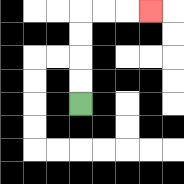{'start': '[3, 4]', 'end': '[6, 0]', 'path_directions': 'U,U,U,U,R,R,R', 'path_coordinates': '[[3, 4], [3, 3], [3, 2], [3, 1], [3, 0], [4, 0], [5, 0], [6, 0]]'}